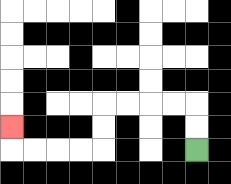{'start': '[8, 6]', 'end': '[0, 5]', 'path_directions': 'U,U,L,L,L,L,D,D,L,L,L,L,U', 'path_coordinates': '[[8, 6], [8, 5], [8, 4], [7, 4], [6, 4], [5, 4], [4, 4], [4, 5], [4, 6], [3, 6], [2, 6], [1, 6], [0, 6], [0, 5]]'}